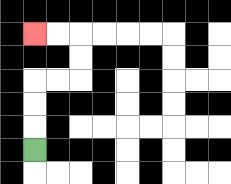{'start': '[1, 6]', 'end': '[1, 1]', 'path_directions': 'U,U,U,R,R,U,U,L,L', 'path_coordinates': '[[1, 6], [1, 5], [1, 4], [1, 3], [2, 3], [3, 3], [3, 2], [3, 1], [2, 1], [1, 1]]'}